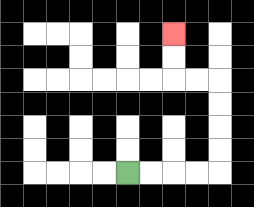{'start': '[5, 7]', 'end': '[7, 1]', 'path_directions': 'R,R,R,R,U,U,U,U,L,L,U,U', 'path_coordinates': '[[5, 7], [6, 7], [7, 7], [8, 7], [9, 7], [9, 6], [9, 5], [9, 4], [9, 3], [8, 3], [7, 3], [7, 2], [7, 1]]'}